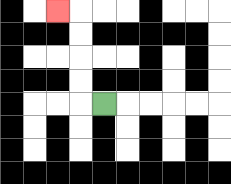{'start': '[4, 4]', 'end': '[2, 0]', 'path_directions': 'L,U,U,U,U,L', 'path_coordinates': '[[4, 4], [3, 4], [3, 3], [3, 2], [3, 1], [3, 0], [2, 0]]'}